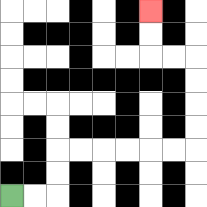{'start': '[0, 8]', 'end': '[6, 0]', 'path_directions': 'R,R,U,U,R,R,R,R,R,R,U,U,U,U,L,L,U,U', 'path_coordinates': '[[0, 8], [1, 8], [2, 8], [2, 7], [2, 6], [3, 6], [4, 6], [5, 6], [6, 6], [7, 6], [8, 6], [8, 5], [8, 4], [8, 3], [8, 2], [7, 2], [6, 2], [6, 1], [6, 0]]'}